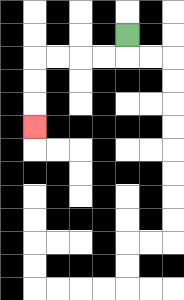{'start': '[5, 1]', 'end': '[1, 5]', 'path_directions': 'D,L,L,L,L,D,D,D', 'path_coordinates': '[[5, 1], [5, 2], [4, 2], [3, 2], [2, 2], [1, 2], [1, 3], [1, 4], [1, 5]]'}